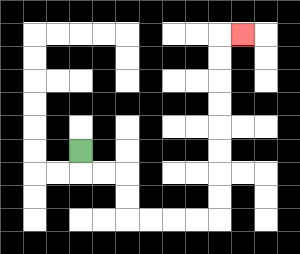{'start': '[3, 6]', 'end': '[10, 1]', 'path_directions': 'D,R,R,D,D,R,R,R,R,U,U,U,U,U,U,U,U,R', 'path_coordinates': '[[3, 6], [3, 7], [4, 7], [5, 7], [5, 8], [5, 9], [6, 9], [7, 9], [8, 9], [9, 9], [9, 8], [9, 7], [9, 6], [9, 5], [9, 4], [9, 3], [9, 2], [9, 1], [10, 1]]'}